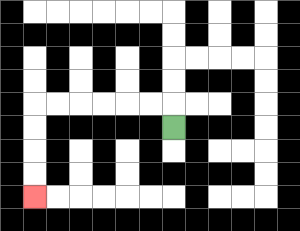{'start': '[7, 5]', 'end': '[1, 8]', 'path_directions': 'U,L,L,L,L,L,L,D,D,D,D', 'path_coordinates': '[[7, 5], [7, 4], [6, 4], [5, 4], [4, 4], [3, 4], [2, 4], [1, 4], [1, 5], [1, 6], [1, 7], [1, 8]]'}